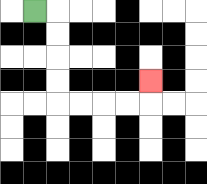{'start': '[1, 0]', 'end': '[6, 3]', 'path_directions': 'R,D,D,D,D,R,R,R,R,U', 'path_coordinates': '[[1, 0], [2, 0], [2, 1], [2, 2], [2, 3], [2, 4], [3, 4], [4, 4], [5, 4], [6, 4], [6, 3]]'}